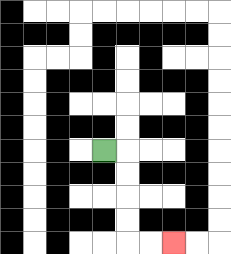{'start': '[4, 6]', 'end': '[7, 10]', 'path_directions': 'R,D,D,D,D,R,R', 'path_coordinates': '[[4, 6], [5, 6], [5, 7], [5, 8], [5, 9], [5, 10], [6, 10], [7, 10]]'}